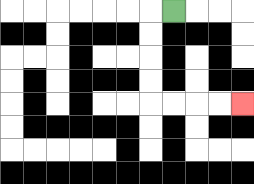{'start': '[7, 0]', 'end': '[10, 4]', 'path_directions': 'L,D,D,D,D,R,R,R,R', 'path_coordinates': '[[7, 0], [6, 0], [6, 1], [6, 2], [6, 3], [6, 4], [7, 4], [8, 4], [9, 4], [10, 4]]'}